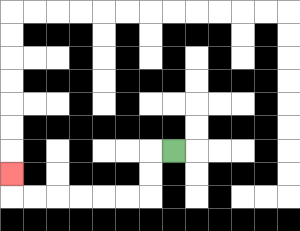{'start': '[7, 6]', 'end': '[0, 7]', 'path_directions': 'L,D,D,L,L,L,L,L,L,U', 'path_coordinates': '[[7, 6], [6, 6], [6, 7], [6, 8], [5, 8], [4, 8], [3, 8], [2, 8], [1, 8], [0, 8], [0, 7]]'}